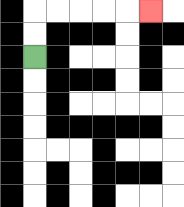{'start': '[1, 2]', 'end': '[6, 0]', 'path_directions': 'U,U,R,R,R,R,R', 'path_coordinates': '[[1, 2], [1, 1], [1, 0], [2, 0], [3, 0], [4, 0], [5, 0], [6, 0]]'}